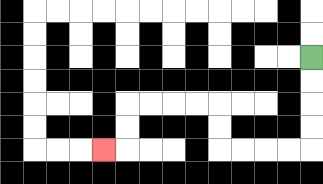{'start': '[13, 2]', 'end': '[4, 6]', 'path_directions': 'D,D,D,D,L,L,L,L,U,U,L,L,L,L,D,D,L', 'path_coordinates': '[[13, 2], [13, 3], [13, 4], [13, 5], [13, 6], [12, 6], [11, 6], [10, 6], [9, 6], [9, 5], [9, 4], [8, 4], [7, 4], [6, 4], [5, 4], [5, 5], [5, 6], [4, 6]]'}